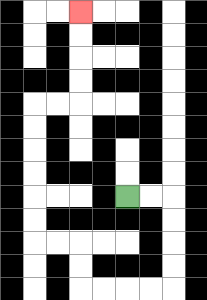{'start': '[5, 8]', 'end': '[3, 0]', 'path_directions': 'R,R,D,D,D,D,L,L,L,L,U,U,L,L,U,U,U,U,U,U,R,R,U,U,U,U', 'path_coordinates': '[[5, 8], [6, 8], [7, 8], [7, 9], [7, 10], [7, 11], [7, 12], [6, 12], [5, 12], [4, 12], [3, 12], [3, 11], [3, 10], [2, 10], [1, 10], [1, 9], [1, 8], [1, 7], [1, 6], [1, 5], [1, 4], [2, 4], [3, 4], [3, 3], [3, 2], [3, 1], [3, 0]]'}